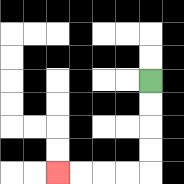{'start': '[6, 3]', 'end': '[2, 7]', 'path_directions': 'D,D,D,D,L,L,L,L', 'path_coordinates': '[[6, 3], [6, 4], [6, 5], [6, 6], [6, 7], [5, 7], [4, 7], [3, 7], [2, 7]]'}